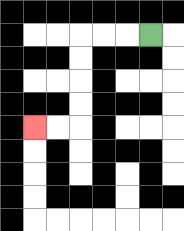{'start': '[6, 1]', 'end': '[1, 5]', 'path_directions': 'L,L,L,D,D,D,D,L,L', 'path_coordinates': '[[6, 1], [5, 1], [4, 1], [3, 1], [3, 2], [3, 3], [3, 4], [3, 5], [2, 5], [1, 5]]'}